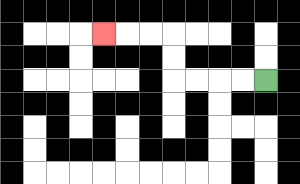{'start': '[11, 3]', 'end': '[4, 1]', 'path_directions': 'L,L,L,L,U,U,L,L,L', 'path_coordinates': '[[11, 3], [10, 3], [9, 3], [8, 3], [7, 3], [7, 2], [7, 1], [6, 1], [5, 1], [4, 1]]'}